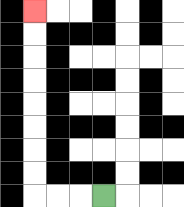{'start': '[4, 8]', 'end': '[1, 0]', 'path_directions': 'L,L,L,U,U,U,U,U,U,U,U', 'path_coordinates': '[[4, 8], [3, 8], [2, 8], [1, 8], [1, 7], [1, 6], [1, 5], [1, 4], [1, 3], [1, 2], [1, 1], [1, 0]]'}